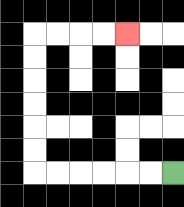{'start': '[7, 7]', 'end': '[5, 1]', 'path_directions': 'L,L,L,L,L,L,U,U,U,U,U,U,R,R,R,R', 'path_coordinates': '[[7, 7], [6, 7], [5, 7], [4, 7], [3, 7], [2, 7], [1, 7], [1, 6], [1, 5], [1, 4], [1, 3], [1, 2], [1, 1], [2, 1], [3, 1], [4, 1], [5, 1]]'}